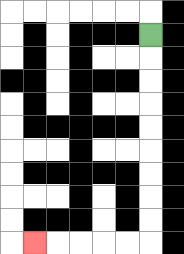{'start': '[6, 1]', 'end': '[1, 10]', 'path_directions': 'D,D,D,D,D,D,D,D,D,L,L,L,L,L', 'path_coordinates': '[[6, 1], [6, 2], [6, 3], [6, 4], [6, 5], [6, 6], [6, 7], [6, 8], [6, 9], [6, 10], [5, 10], [4, 10], [3, 10], [2, 10], [1, 10]]'}